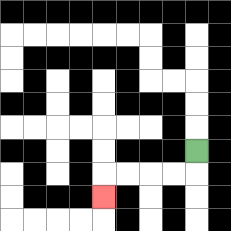{'start': '[8, 6]', 'end': '[4, 8]', 'path_directions': 'D,L,L,L,L,D', 'path_coordinates': '[[8, 6], [8, 7], [7, 7], [6, 7], [5, 7], [4, 7], [4, 8]]'}